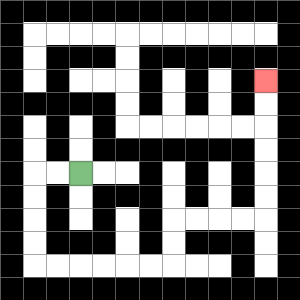{'start': '[3, 7]', 'end': '[11, 3]', 'path_directions': 'L,L,D,D,D,D,R,R,R,R,R,R,U,U,R,R,R,R,U,U,U,U,U,U', 'path_coordinates': '[[3, 7], [2, 7], [1, 7], [1, 8], [1, 9], [1, 10], [1, 11], [2, 11], [3, 11], [4, 11], [5, 11], [6, 11], [7, 11], [7, 10], [7, 9], [8, 9], [9, 9], [10, 9], [11, 9], [11, 8], [11, 7], [11, 6], [11, 5], [11, 4], [11, 3]]'}